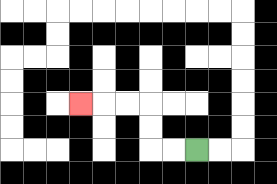{'start': '[8, 6]', 'end': '[3, 4]', 'path_directions': 'L,L,U,U,L,L,L', 'path_coordinates': '[[8, 6], [7, 6], [6, 6], [6, 5], [6, 4], [5, 4], [4, 4], [3, 4]]'}